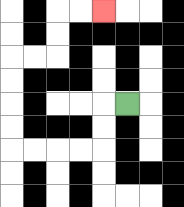{'start': '[5, 4]', 'end': '[4, 0]', 'path_directions': 'L,D,D,L,L,L,L,U,U,U,U,R,R,U,U,R,R', 'path_coordinates': '[[5, 4], [4, 4], [4, 5], [4, 6], [3, 6], [2, 6], [1, 6], [0, 6], [0, 5], [0, 4], [0, 3], [0, 2], [1, 2], [2, 2], [2, 1], [2, 0], [3, 0], [4, 0]]'}